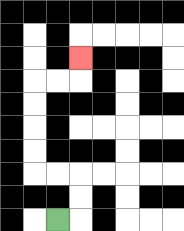{'start': '[2, 9]', 'end': '[3, 2]', 'path_directions': 'R,U,U,L,L,U,U,U,U,R,R,U', 'path_coordinates': '[[2, 9], [3, 9], [3, 8], [3, 7], [2, 7], [1, 7], [1, 6], [1, 5], [1, 4], [1, 3], [2, 3], [3, 3], [3, 2]]'}